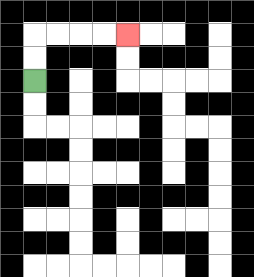{'start': '[1, 3]', 'end': '[5, 1]', 'path_directions': 'U,U,R,R,R,R', 'path_coordinates': '[[1, 3], [1, 2], [1, 1], [2, 1], [3, 1], [4, 1], [5, 1]]'}